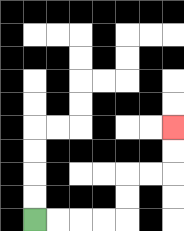{'start': '[1, 9]', 'end': '[7, 5]', 'path_directions': 'R,R,R,R,U,U,R,R,U,U', 'path_coordinates': '[[1, 9], [2, 9], [3, 9], [4, 9], [5, 9], [5, 8], [5, 7], [6, 7], [7, 7], [7, 6], [7, 5]]'}